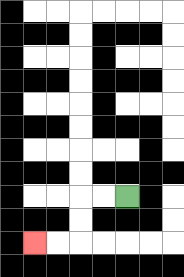{'start': '[5, 8]', 'end': '[1, 10]', 'path_directions': 'L,L,D,D,L,L', 'path_coordinates': '[[5, 8], [4, 8], [3, 8], [3, 9], [3, 10], [2, 10], [1, 10]]'}